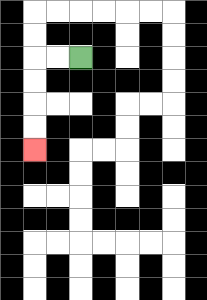{'start': '[3, 2]', 'end': '[1, 6]', 'path_directions': 'L,L,D,D,D,D', 'path_coordinates': '[[3, 2], [2, 2], [1, 2], [1, 3], [1, 4], [1, 5], [1, 6]]'}